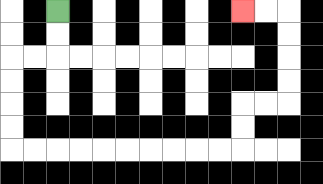{'start': '[2, 0]', 'end': '[10, 0]', 'path_directions': 'D,D,L,L,D,D,D,D,R,R,R,R,R,R,R,R,R,R,U,U,R,R,U,U,U,U,L,L', 'path_coordinates': '[[2, 0], [2, 1], [2, 2], [1, 2], [0, 2], [0, 3], [0, 4], [0, 5], [0, 6], [1, 6], [2, 6], [3, 6], [4, 6], [5, 6], [6, 6], [7, 6], [8, 6], [9, 6], [10, 6], [10, 5], [10, 4], [11, 4], [12, 4], [12, 3], [12, 2], [12, 1], [12, 0], [11, 0], [10, 0]]'}